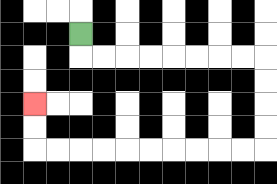{'start': '[3, 1]', 'end': '[1, 4]', 'path_directions': 'D,R,R,R,R,R,R,R,R,D,D,D,D,L,L,L,L,L,L,L,L,L,L,U,U', 'path_coordinates': '[[3, 1], [3, 2], [4, 2], [5, 2], [6, 2], [7, 2], [8, 2], [9, 2], [10, 2], [11, 2], [11, 3], [11, 4], [11, 5], [11, 6], [10, 6], [9, 6], [8, 6], [7, 6], [6, 6], [5, 6], [4, 6], [3, 6], [2, 6], [1, 6], [1, 5], [1, 4]]'}